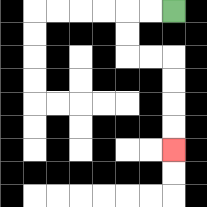{'start': '[7, 0]', 'end': '[7, 6]', 'path_directions': 'L,L,D,D,R,R,D,D,D,D', 'path_coordinates': '[[7, 0], [6, 0], [5, 0], [5, 1], [5, 2], [6, 2], [7, 2], [7, 3], [7, 4], [7, 5], [7, 6]]'}